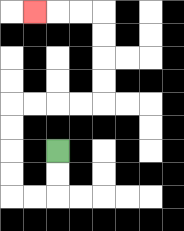{'start': '[2, 6]', 'end': '[1, 0]', 'path_directions': 'D,D,L,L,U,U,U,U,R,R,R,R,U,U,U,U,L,L,L', 'path_coordinates': '[[2, 6], [2, 7], [2, 8], [1, 8], [0, 8], [0, 7], [0, 6], [0, 5], [0, 4], [1, 4], [2, 4], [3, 4], [4, 4], [4, 3], [4, 2], [4, 1], [4, 0], [3, 0], [2, 0], [1, 0]]'}